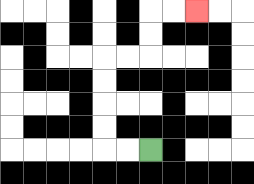{'start': '[6, 6]', 'end': '[8, 0]', 'path_directions': 'L,L,U,U,U,U,R,R,U,U,R,R', 'path_coordinates': '[[6, 6], [5, 6], [4, 6], [4, 5], [4, 4], [4, 3], [4, 2], [5, 2], [6, 2], [6, 1], [6, 0], [7, 0], [8, 0]]'}